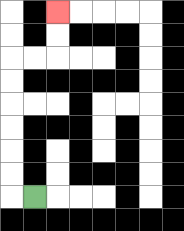{'start': '[1, 8]', 'end': '[2, 0]', 'path_directions': 'L,U,U,U,U,U,U,R,R,U,U', 'path_coordinates': '[[1, 8], [0, 8], [0, 7], [0, 6], [0, 5], [0, 4], [0, 3], [0, 2], [1, 2], [2, 2], [2, 1], [2, 0]]'}